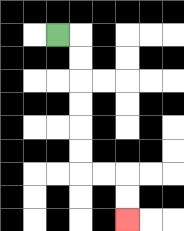{'start': '[2, 1]', 'end': '[5, 9]', 'path_directions': 'R,D,D,D,D,D,D,R,R,D,D', 'path_coordinates': '[[2, 1], [3, 1], [3, 2], [3, 3], [3, 4], [3, 5], [3, 6], [3, 7], [4, 7], [5, 7], [5, 8], [5, 9]]'}